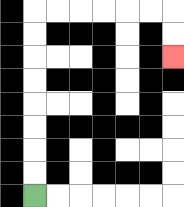{'start': '[1, 8]', 'end': '[7, 2]', 'path_directions': 'U,U,U,U,U,U,U,U,R,R,R,R,R,R,D,D', 'path_coordinates': '[[1, 8], [1, 7], [1, 6], [1, 5], [1, 4], [1, 3], [1, 2], [1, 1], [1, 0], [2, 0], [3, 0], [4, 0], [5, 0], [6, 0], [7, 0], [7, 1], [7, 2]]'}